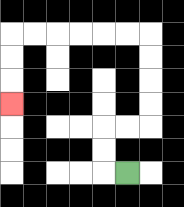{'start': '[5, 7]', 'end': '[0, 4]', 'path_directions': 'L,U,U,R,R,U,U,U,U,L,L,L,L,L,L,D,D,D', 'path_coordinates': '[[5, 7], [4, 7], [4, 6], [4, 5], [5, 5], [6, 5], [6, 4], [6, 3], [6, 2], [6, 1], [5, 1], [4, 1], [3, 1], [2, 1], [1, 1], [0, 1], [0, 2], [0, 3], [0, 4]]'}